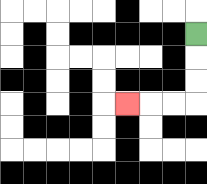{'start': '[8, 1]', 'end': '[5, 4]', 'path_directions': 'D,D,D,L,L,L', 'path_coordinates': '[[8, 1], [8, 2], [8, 3], [8, 4], [7, 4], [6, 4], [5, 4]]'}